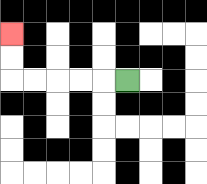{'start': '[5, 3]', 'end': '[0, 1]', 'path_directions': 'L,L,L,L,L,U,U', 'path_coordinates': '[[5, 3], [4, 3], [3, 3], [2, 3], [1, 3], [0, 3], [0, 2], [0, 1]]'}